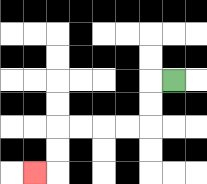{'start': '[7, 3]', 'end': '[1, 7]', 'path_directions': 'L,D,D,L,L,L,L,D,D,L', 'path_coordinates': '[[7, 3], [6, 3], [6, 4], [6, 5], [5, 5], [4, 5], [3, 5], [2, 5], [2, 6], [2, 7], [1, 7]]'}